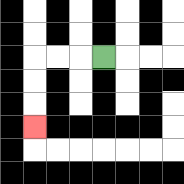{'start': '[4, 2]', 'end': '[1, 5]', 'path_directions': 'L,L,L,D,D,D', 'path_coordinates': '[[4, 2], [3, 2], [2, 2], [1, 2], [1, 3], [1, 4], [1, 5]]'}